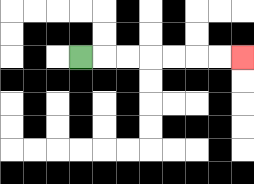{'start': '[3, 2]', 'end': '[10, 2]', 'path_directions': 'R,R,R,R,R,R,R', 'path_coordinates': '[[3, 2], [4, 2], [5, 2], [6, 2], [7, 2], [8, 2], [9, 2], [10, 2]]'}